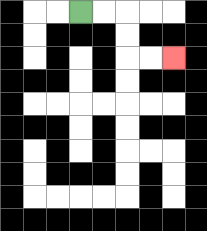{'start': '[3, 0]', 'end': '[7, 2]', 'path_directions': 'R,R,D,D,R,R', 'path_coordinates': '[[3, 0], [4, 0], [5, 0], [5, 1], [5, 2], [6, 2], [7, 2]]'}